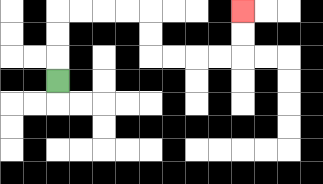{'start': '[2, 3]', 'end': '[10, 0]', 'path_directions': 'U,U,U,R,R,R,R,D,D,R,R,R,R,U,U', 'path_coordinates': '[[2, 3], [2, 2], [2, 1], [2, 0], [3, 0], [4, 0], [5, 0], [6, 0], [6, 1], [6, 2], [7, 2], [8, 2], [9, 2], [10, 2], [10, 1], [10, 0]]'}